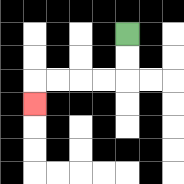{'start': '[5, 1]', 'end': '[1, 4]', 'path_directions': 'D,D,L,L,L,L,D', 'path_coordinates': '[[5, 1], [5, 2], [5, 3], [4, 3], [3, 3], [2, 3], [1, 3], [1, 4]]'}